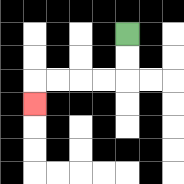{'start': '[5, 1]', 'end': '[1, 4]', 'path_directions': 'D,D,L,L,L,L,D', 'path_coordinates': '[[5, 1], [5, 2], [5, 3], [4, 3], [3, 3], [2, 3], [1, 3], [1, 4]]'}